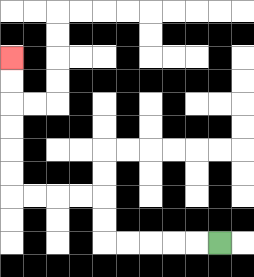{'start': '[9, 10]', 'end': '[0, 2]', 'path_directions': 'L,L,L,L,L,U,U,L,L,L,L,U,U,U,U,U,U', 'path_coordinates': '[[9, 10], [8, 10], [7, 10], [6, 10], [5, 10], [4, 10], [4, 9], [4, 8], [3, 8], [2, 8], [1, 8], [0, 8], [0, 7], [0, 6], [0, 5], [0, 4], [0, 3], [0, 2]]'}